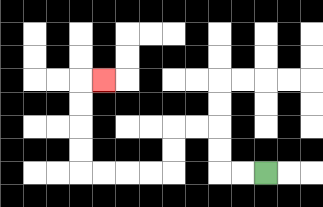{'start': '[11, 7]', 'end': '[4, 3]', 'path_directions': 'L,L,U,U,L,L,D,D,L,L,L,L,U,U,U,U,R', 'path_coordinates': '[[11, 7], [10, 7], [9, 7], [9, 6], [9, 5], [8, 5], [7, 5], [7, 6], [7, 7], [6, 7], [5, 7], [4, 7], [3, 7], [3, 6], [3, 5], [3, 4], [3, 3], [4, 3]]'}